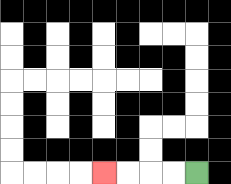{'start': '[8, 7]', 'end': '[4, 7]', 'path_directions': 'L,L,L,L', 'path_coordinates': '[[8, 7], [7, 7], [6, 7], [5, 7], [4, 7]]'}